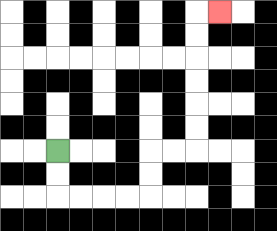{'start': '[2, 6]', 'end': '[9, 0]', 'path_directions': 'D,D,R,R,R,R,U,U,R,R,U,U,U,U,U,U,R', 'path_coordinates': '[[2, 6], [2, 7], [2, 8], [3, 8], [4, 8], [5, 8], [6, 8], [6, 7], [6, 6], [7, 6], [8, 6], [8, 5], [8, 4], [8, 3], [8, 2], [8, 1], [8, 0], [9, 0]]'}